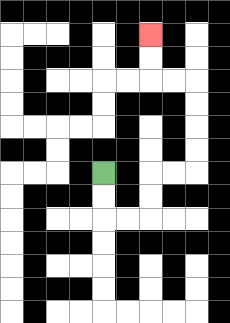{'start': '[4, 7]', 'end': '[6, 1]', 'path_directions': 'D,D,R,R,U,U,R,R,U,U,U,U,L,L,U,U', 'path_coordinates': '[[4, 7], [4, 8], [4, 9], [5, 9], [6, 9], [6, 8], [6, 7], [7, 7], [8, 7], [8, 6], [8, 5], [8, 4], [8, 3], [7, 3], [6, 3], [6, 2], [6, 1]]'}